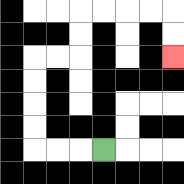{'start': '[4, 6]', 'end': '[7, 2]', 'path_directions': 'L,L,L,U,U,U,U,R,R,U,U,R,R,R,R,D,D', 'path_coordinates': '[[4, 6], [3, 6], [2, 6], [1, 6], [1, 5], [1, 4], [1, 3], [1, 2], [2, 2], [3, 2], [3, 1], [3, 0], [4, 0], [5, 0], [6, 0], [7, 0], [7, 1], [7, 2]]'}